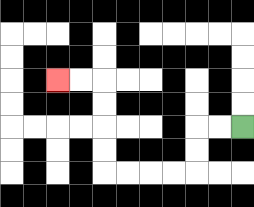{'start': '[10, 5]', 'end': '[2, 3]', 'path_directions': 'L,L,D,D,L,L,L,L,U,U,U,U,L,L', 'path_coordinates': '[[10, 5], [9, 5], [8, 5], [8, 6], [8, 7], [7, 7], [6, 7], [5, 7], [4, 7], [4, 6], [4, 5], [4, 4], [4, 3], [3, 3], [2, 3]]'}